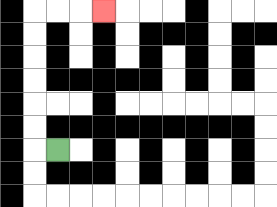{'start': '[2, 6]', 'end': '[4, 0]', 'path_directions': 'L,U,U,U,U,U,U,R,R,R', 'path_coordinates': '[[2, 6], [1, 6], [1, 5], [1, 4], [1, 3], [1, 2], [1, 1], [1, 0], [2, 0], [3, 0], [4, 0]]'}